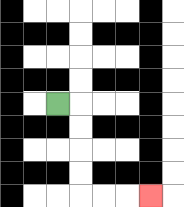{'start': '[2, 4]', 'end': '[6, 8]', 'path_directions': 'R,D,D,D,D,R,R,R', 'path_coordinates': '[[2, 4], [3, 4], [3, 5], [3, 6], [3, 7], [3, 8], [4, 8], [5, 8], [6, 8]]'}